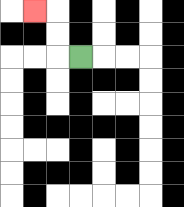{'start': '[3, 2]', 'end': '[1, 0]', 'path_directions': 'L,U,U,L', 'path_coordinates': '[[3, 2], [2, 2], [2, 1], [2, 0], [1, 0]]'}